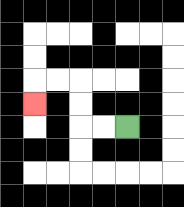{'start': '[5, 5]', 'end': '[1, 4]', 'path_directions': 'L,L,U,U,L,L,D', 'path_coordinates': '[[5, 5], [4, 5], [3, 5], [3, 4], [3, 3], [2, 3], [1, 3], [1, 4]]'}